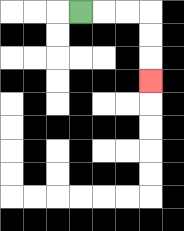{'start': '[3, 0]', 'end': '[6, 3]', 'path_directions': 'R,R,R,D,D,D', 'path_coordinates': '[[3, 0], [4, 0], [5, 0], [6, 0], [6, 1], [6, 2], [6, 3]]'}